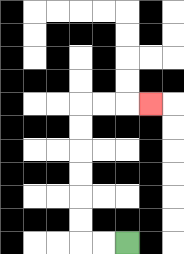{'start': '[5, 10]', 'end': '[6, 4]', 'path_directions': 'L,L,U,U,U,U,U,U,R,R,R', 'path_coordinates': '[[5, 10], [4, 10], [3, 10], [3, 9], [3, 8], [3, 7], [3, 6], [3, 5], [3, 4], [4, 4], [5, 4], [6, 4]]'}